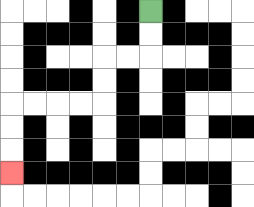{'start': '[6, 0]', 'end': '[0, 7]', 'path_directions': 'D,D,L,L,D,D,L,L,L,L,D,D,D', 'path_coordinates': '[[6, 0], [6, 1], [6, 2], [5, 2], [4, 2], [4, 3], [4, 4], [3, 4], [2, 4], [1, 4], [0, 4], [0, 5], [0, 6], [0, 7]]'}